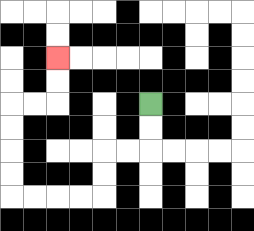{'start': '[6, 4]', 'end': '[2, 2]', 'path_directions': 'D,D,L,L,D,D,L,L,L,L,U,U,U,U,R,R,U,U', 'path_coordinates': '[[6, 4], [6, 5], [6, 6], [5, 6], [4, 6], [4, 7], [4, 8], [3, 8], [2, 8], [1, 8], [0, 8], [0, 7], [0, 6], [0, 5], [0, 4], [1, 4], [2, 4], [2, 3], [2, 2]]'}